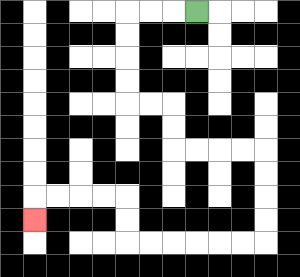{'start': '[8, 0]', 'end': '[1, 9]', 'path_directions': 'L,L,L,D,D,D,D,R,R,D,D,R,R,R,R,D,D,D,D,L,L,L,L,L,L,U,U,L,L,L,L,D', 'path_coordinates': '[[8, 0], [7, 0], [6, 0], [5, 0], [5, 1], [5, 2], [5, 3], [5, 4], [6, 4], [7, 4], [7, 5], [7, 6], [8, 6], [9, 6], [10, 6], [11, 6], [11, 7], [11, 8], [11, 9], [11, 10], [10, 10], [9, 10], [8, 10], [7, 10], [6, 10], [5, 10], [5, 9], [5, 8], [4, 8], [3, 8], [2, 8], [1, 8], [1, 9]]'}